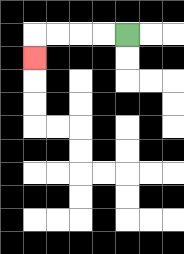{'start': '[5, 1]', 'end': '[1, 2]', 'path_directions': 'L,L,L,L,D', 'path_coordinates': '[[5, 1], [4, 1], [3, 1], [2, 1], [1, 1], [1, 2]]'}